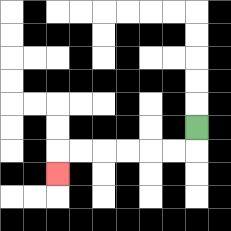{'start': '[8, 5]', 'end': '[2, 7]', 'path_directions': 'D,L,L,L,L,L,L,D', 'path_coordinates': '[[8, 5], [8, 6], [7, 6], [6, 6], [5, 6], [4, 6], [3, 6], [2, 6], [2, 7]]'}